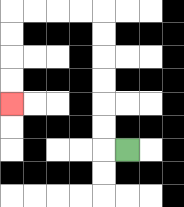{'start': '[5, 6]', 'end': '[0, 4]', 'path_directions': 'L,U,U,U,U,U,U,L,L,L,L,D,D,D,D', 'path_coordinates': '[[5, 6], [4, 6], [4, 5], [4, 4], [4, 3], [4, 2], [4, 1], [4, 0], [3, 0], [2, 0], [1, 0], [0, 0], [0, 1], [0, 2], [0, 3], [0, 4]]'}